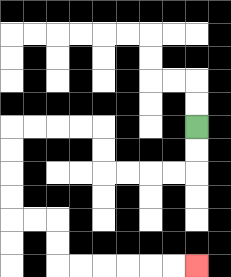{'start': '[8, 5]', 'end': '[8, 11]', 'path_directions': 'D,D,L,L,L,L,U,U,L,L,L,L,D,D,D,D,R,R,D,D,R,R,R,R,R,R', 'path_coordinates': '[[8, 5], [8, 6], [8, 7], [7, 7], [6, 7], [5, 7], [4, 7], [4, 6], [4, 5], [3, 5], [2, 5], [1, 5], [0, 5], [0, 6], [0, 7], [0, 8], [0, 9], [1, 9], [2, 9], [2, 10], [2, 11], [3, 11], [4, 11], [5, 11], [6, 11], [7, 11], [8, 11]]'}